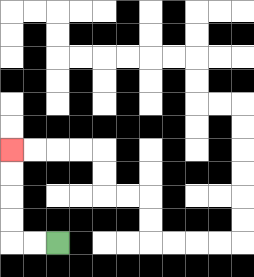{'start': '[2, 10]', 'end': '[0, 6]', 'path_directions': 'L,L,U,U,U,U', 'path_coordinates': '[[2, 10], [1, 10], [0, 10], [0, 9], [0, 8], [0, 7], [0, 6]]'}